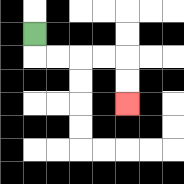{'start': '[1, 1]', 'end': '[5, 4]', 'path_directions': 'D,R,R,R,R,D,D', 'path_coordinates': '[[1, 1], [1, 2], [2, 2], [3, 2], [4, 2], [5, 2], [5, 3], [5, 4]]'}